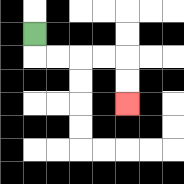{'start': '[1, 1]', 'end': '[5, 4]', 'path_directions': 'D,R,R,R,R,D,D', 'path_coordinates': '[[1, 1], [1, 2], [2, 2], [3, 2], [4, 2], [5, 2], [5, 3], [5, 4]]'}